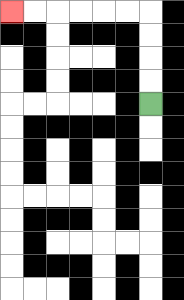{'start': '[6, 4]', 'end': '[0, 0]', 'path_directions': 'U,U,U,U,L,L,L,L,L,L', 'path_coordinates': '[[6, 4], [6, 3], [6, 2], [6, 1], [6, 0], [5, 0], [4, 0], [3, 0], [2, 0], [1, 0], [0, 0]]'}